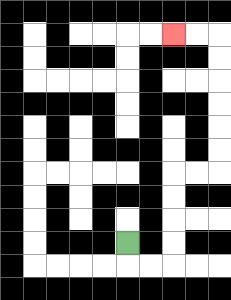{'start': '[5, 10]', 'end': '[7, 1]', 'path_directions': 'D,R,R,U,U,U,U,R,R,U,U,U,U,U,U,L,L', 'path_coordinates': '[[5, 10], [5, 11], [6, 11], [7, 11], [7, 10], [7, 9], [7, 8], [7, 7], [8, 7], [9, 7], [9, 6], [9, 5], [9, 4], [9, 3], [9, 2], [9, 1], [8, 1], [7, 1]]'}